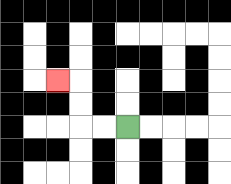{'start': '[5, 5]', 'end': '[2, 3]', 'path_directions': 'L,L,U,U,L', 'path_coordinates': '[[5, 5], [4, 5], [3, 5], [3, 4], [3, 3], [2, 3]]'}